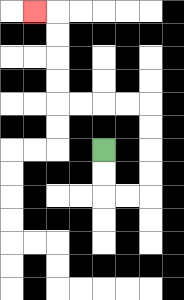{'start': '[4, 6]', 'end': '[1, 0]', 'path_directions': 'D,D,R,R,U,U,U,U,L,L,L,L,U,U,U,U,L', 'path_coordinates': '[[4, 6], [4, 7], [4, 8], [5, 8], [6, 8], [6, 7], [6, 6], [6, 5], [6, 4], [5, 4], [4, 4], [3, 4], [2, 4], [2, 3], [2, 2], [2, 1], [2, 0], [1, 0]]'}